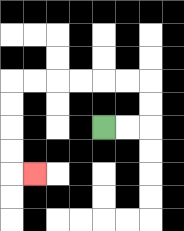{'start': '[4, 5]', 'end': '[1, 7]', 'path_directions': 'R,R,U,U,L,L,L,L,L,L,D,D,D,D,R', 'path_coordinates': '[[4, 5], [5, 5], [6, 5], [6, 4], [6, 3], [5, 3], [4, 3], [3, 3], [2, 3], [1, 3], [0, 3], [0, 4], [0, 5], [0, 6], [0, 7], [1, 7]]'}